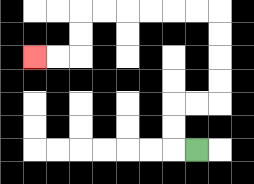{'start': '[8, 6]', 'end': '[1, 2]', 'path_directions': 'L,U,U,R,R,U,U,U,U,L,L,L,L,L,L,D,D,L,L', 'path_coordinates': '[[8, 6], [7, 6], [7, 5], [7, 4], [8, 4], [9, 4], [9, 3], [9, 2], [9, 1], [9, 0], [8, 0], [7, 0], [6, 0], [5, 0], [4, 0], [3, 0], [3, 1], [3, 2], [2, 2], [1, 2]]'}